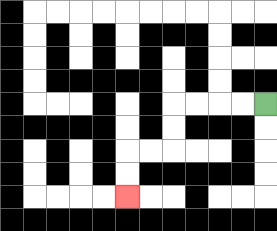{'start': '[11, 4]', 'end': '[5, 8]', 'path_directions': 'L,L,L,L,D,D,L,L,D,D', 'path_coordinates': '[[11, 4], [10, 4], [9, 4], [8, 4], [7, 4], [7, 5], [7, 6], [6, 6], [5, 6], [5, 7], [5, 8]]'}